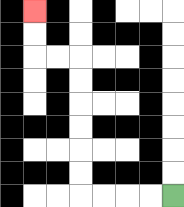{'start': '[7, 8]', 'end': '[1, 0]', 'path_directions': 'L,L,L,L,U,U,U,U,U,U,L,L,U,U', 'path_coordinates': '[[7, 8], [6, 8], [5, 8], [4, 8], [3, 8], [3, 7], [3, 6], [3, 5], [3, 4], [3, 3], [3, 2], [2, 2], [1, 2], [1, 1], [1, 0]]'}